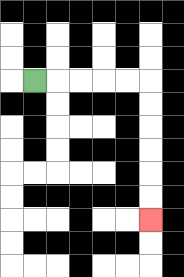{'start': '[1, 3]', 'end': '[6, 9]', 'path_directions': 'R,R,R,R,R,D,D,D,D,D,D', 'path_coordinates': '[[1, 3], [2, 3], [3, 3], [4, 3], [5, 3], [6, 3], [6, 4], [6, 5], [6, 6], [6, 7], [6, 8], [6, 9]]'}